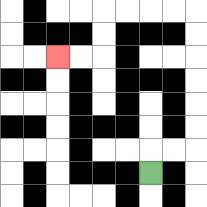{'start': '[6, 7]', 'end': '[2, 2]', 'path_directions': 'U,R,R,U,U,U,U,U,U,L,L,L,L,D,D,L,L', 'path_coordinates': '[[6, 7], [6, 6], [7, 6], [8, 6], [8, 5], [8, 4], [8, 3], [8, 2], [8, 1], [8, 0], [7, 0], [6, 0], [5, 0], [4, 0], [4, 1], [4, 2], [3, 2], [2, 2]]'}